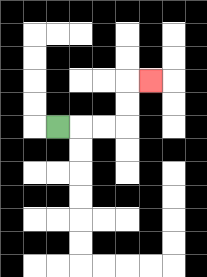{'start': '[2, 5]', 'end': '[6, 3]', 'path_directions': 'R,R,R,U,U,R', 'path_coordinates': '[[2, 5], [3, 5], [4, 5], [5, 5], [5, 4], [5, 3], [6, 3]]'}